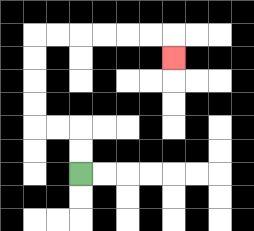{'start': '[3, 7]', 'end': '[7, 2]', 'path_directions': 'U,U,L,L,U,U,U,U,R,R,R,R,R,R,D', 'path_coordinates': '[[3, 7], [3, 6], [3, 5], [2, 5], [1, 5], [1, 4], [1, 3], [1, 2], [1, 1], [2, 1], [3, 1], [4, 1], [5, 1], [6, 1], [7, 1], [7, 2]]'}